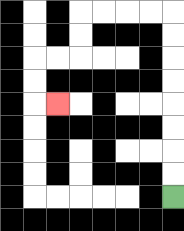{'start': '[7, 8]', 'end': '[2, 4]', 'path_directions': 'U,U,U,U,U,U,U,U,L,L,L,L,D,D,L,L,D,D,R', 'path_coordinates': '[[7, 8], [7, 7], [7, 6], [7, 5], [7, 4], [7, 3], [7, 2], [7, 1], [7, 0], [6, 0], [5, 0], [4, 0], [3, 0], [3, 1], [3, 2], [2, 2], [1, 2], [1, 3], [1, 4], [2, 4]]'}